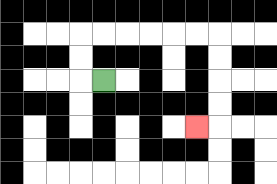{'start': '[4, 3]', 'end': '[8, 5]', 'path_directions': 'L,U,U,R,R,R,R,R,R,D,D,D,D,L', 'path_coordinates': '[[4, 3], [3, 3], [3, 2], [3, 1], [4, 1], [5, 1], [6, 1], [7, 1], [8, 1], [9, 1], [9, 2], [9, 3], [9, 4], [9, 5], [8, 5]]'}